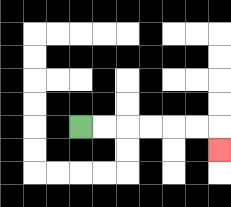{'start': '[3, 5]', 'end': '[9, 6]', 'path_directions': 'R,R,R,R,R,R,D', 'path_coordinates': '[[3, 5], [4, 5], [5, 5], [6, 5], [7, 5], [8, 5], [9, 5], [9, 6]]'}